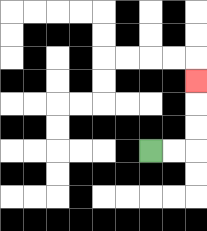{'start': '[6, 6]', 'end': '[8, 3]', 'path_directions': 'R,R,U,U,U', 'path_coordinates': '[[6, 6], [7, 6], [8, 6], [8, 5], [8, 4], [8, 3]]'}